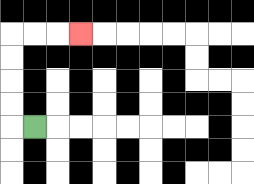{'start': '[1, 5]', 'end': '[3, 1]', 'path_directions': 'L,U,U,U,U,R,R,R', 'path_coordinates': '[[1, 5], [0, 5], [0, 4], [0, 3], [0, 2], [0, 1], [1, 1], [2, 1], [3, 1]]'}